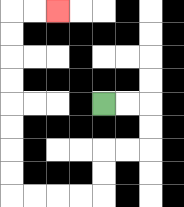{'start': '[4, 4]', 'end': '[2, 0]', 'path_directions': 'R,R,D,D,L,L,D,D,L,L,L,L,U,U,U,U,U,U,U,U,R,R', 'path_coordinates': '[[4, 4], [5, 4], [6, 4], [6, 5], [6, 6], [5, 6], [4, 6], [4, 7], [4, 8], [3, 8], [2, 8], [1, 8], [0, 8], [0, 7], [0, 6], [0, 5], [0, 4], [0, 3], [0, 2], [0, 1], [0, 0], [1, 0], [2, 0]]'}